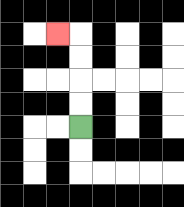{'start': '[3, 5]', 'end': '[2, 1]', 'path_directions': 'U,U,U,U,L', 'path_coordinates': '[[3, 5], [3, 4], [3, 3], [3, 2], [3, 1], [2, 1]]'}